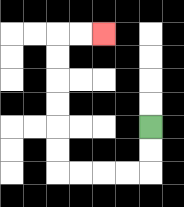{'start': '[6, 5]', 'end': '[4, 1]', 'path_directions': 'D,D,L,L,L,L,U,U,U,U,U,U,R,R', 'path_coordinates': '[[6, 5], [6, 6], [6, 7], [5, 7], [4, 7], [3, 7], [2, 7], [2, 6], [2, 5], [2, 4], [2, 3], [2, 2], [2, 1], [3, 1], [4, 1]]'}